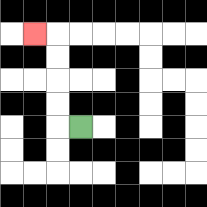{'start': '[3, 5]', 'end': '[1, 1]', 'path_directions': 'L,U,U,U,U,L', 'path_coordinates': '[[3, 5], [2, 5], [2, 4], [2, 3], [2, 2], [2, 1], [1, 1]]'}